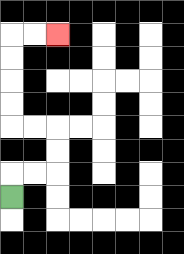{'start': '[0, 8]', 'end': '[2, 1]', 'path_directions': 'U,R,R,U,U,L,L,U,U,U,U,R,R', 'path_coordinates': '[[0, 8], [0, 7], [1, 7], [2, 7], [2, 6], [2, 5], [1, 5], [0, 5], [0, 4], [0, 3], [0, 2], [0, 1], [1, 1], [2, 1]]'}